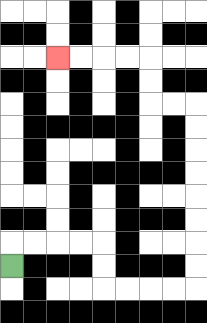{'start': '[0, 11]', 'end': '[2, 2]', 'path_directions': 'U,R,R,R,R,D,D,R,R,R,R,U,U,U,U,U,U,U,U,L,L,U,U,L,L,L,L', 'path_coordinates': '[[0, 11], [0, 10], [1, 10], [2, 10], [3, 10], [4, 10], [4, 11], [4, 12], [5, 12], [6, 12], [7, 12], [8, 12], [8, 11], [8, 10], [8, 9], [8, 8], [8, 7], [8, 6], [8, 5], [8, 4], [7, 4], [6, 4], [6, 3], [6, 2], [5, 2], [4, 2], [3, 2], [2, 2]]'}